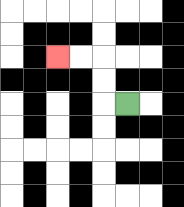{'start': '[5, 4]', 'end': '[2, 2]', 'path_directions': 'L,U,U,L,L', 'path_coordinates': '[[5, 4], [4, 4], [4, 3], [4, 2], [3, 2], [2, 2]]'}